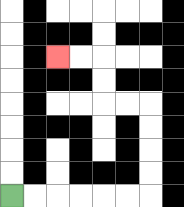{'start': '[0, 8]', 'end': '[2, 2]', 'path_directions': 'R,R,R,R,R,R,U,U,U,U,L,L,U,U,L,L', 'path_coordinates': '[[0, 8], [1, 8], [2, 8], [3, 8], [4, 8], [5, 8], [6, 8], [6, 7], [6, 6], [6, 5], [6, 4], [5, 4], [4, 4], [4, 3], [4, 2], [3, 2], [2, 2]]'}